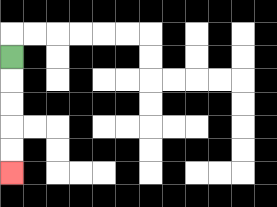{'start': '[0, 2]', 'end': '[0, 7]', 'path_directions': 'D,D,D,D,D', 'path_coordinates': '[[0, 2], [0, 3], [0, 4], [0, 5], [0, 6], [0, 7]]'}